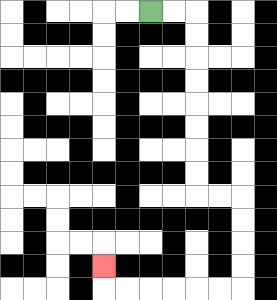{'start': '[6, 0]', 'end': '[4, 11]', 'path_directions': 'R,R,D,D,D,D,D,D,D,D,R,R,D,D,D,D,L,L,L,L,L,L,U', 'path_coordinates': '[[6, 0], [7, 0], [8, 0], [8, 1], [8, 2], [8, 3], [8, 4], [8, 5], [8, 6], [8, 7], [8, 8], [9, 8], [10, 8], [10, 9], [10, 10], [10, 11], [10, 12], [9, 12], [8, 12], [7, 12], [6, 12], [5, 12], [4, 12], [4, 11]]'}